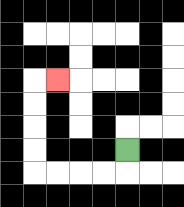{'start': '[5, 6]', 'end': '[2, 3]', 'path_directions': 'D,L,L,L,L,U,U,U,U,R', 'path_coordinates': '[[5, 6], [5, 7], [4, 7], [3, 7], [2, 7], [1, 7], [1, 6], [1, 5], [1, 4], [1, 3], [2, 3]]'}